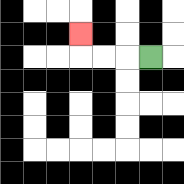{'start': '[6, 2]', 'end': '[3, 1]', 'path_directions': 'L,L,L,U', 'path_coordinates': '[[6, 2], [5, 2], [4, 2], [3, 2], [3, 1]]'}